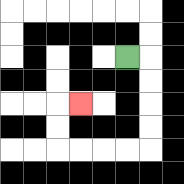{'start': '[5, 2]', 'end': '[3, 4]', 'path_directions': 'R,D,D,D,D,L,L,L,L,U,U,R', 'path_coordinates': '[[5, 2], [6, 2], [6, 3], [6, 4], [6, 5], [6, 6], [5, 6], [4, 6], [3, 6], [2, 6], [2, 5], [2, 4], [3, 4]]'}